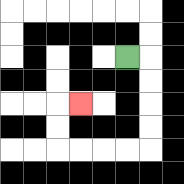{'start': '[5, 2]', 'end': '[3, 4]', 'path_directions': 'R,D,D,D,D,L,L,L,L,U,U,R', 'path_coordinates': '[[5, 2], [6, 2], [6, 3], [6, 4], [6, 5], [6, 6], [5, 6], [4, 6], [3, 6], [2, 6], [2, 5], [2, 4], [3, 4]]'}